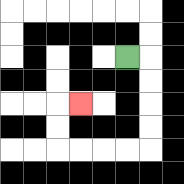{'start': '[5, 2]', 'end': '[3, 4]', 'path_directions': 'R,D,D,D,D,L,L,L,L,U,U,R', 'path_coordinates': '[[5, 2], [6, 2], [6, 3], [6, 4], [6, 5], [6, 6], [5, 6], [4, 6], [3, 6], [2, 6], [2, 5], [2, 4], [3, 4]]'}